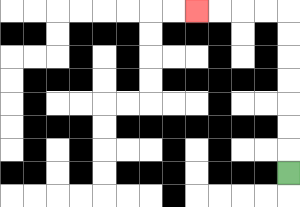{'start': '[12, 7]', 'end': '[8, 0]', 'path_directions': 'U,U,U,U,U,U,U,L,L,L,L', 'path_coordinates': '[[12, 7], [12, 6], [12, 5], [12, 4], [12, 3], [12, 2], [12, 1], [12, 0], [11, 0], [10, 0], [9, 0], [8, 0]]'}